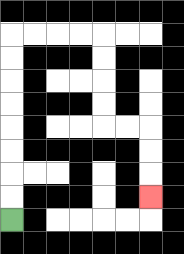{'start': '[0, 9]', 'end': '[6, 8]', 'path_directions': 'U,U,U,U,U,U,U,U,R,R,R,R,D,D,D,D,R,R,D,D,D', 'path_coordinates': '[[0, 9], [0, 8], [0, 7], [0, 6], [0, 5], [0, 4], [0, 3], [0, 2], [0, 1], [1, 1], [2, 1], [3, 1], [4, 1], [4, 2], [4, 3], [4, 4], [4, 5], [5, 5], [6, 5], [6, 6], [6, 7], [6, 8]]'}